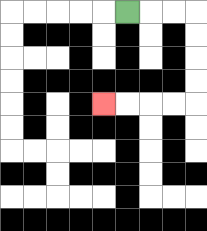{'start': '[5, 0]', 'end': '[4, 4]', 'path_directions': 'R,R,R,D,D,D,D,L,L,L,L', 'path_coordinates': '[[5, 0], [6, 0], [7, 0], [8, 0], [8, 1], [8, 2], [8, 3], [8, 4], [7, 4], [6, 4], [5, 4], [4, 4]]'}